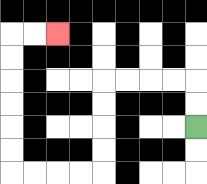{'start': '[8, 5]', 'end': '[2, 1]', 'path_directions': 'U,U,L,L,L,L,D,D,D,D,L,L,L,L,U,U,U,U,U,U,R,R', 'path_coordinates': '[[8, 5], [8, 4], [8, 3], [7, 3], [6, 3], [5, 3], [4, 3], [4, 4], [4, 5], [4, 6], [4, 7], [3, 7], [2, 7], [1, 7], [0, 7], [0, 6], [0, 5], [0, 4], [0, 3], [0, 2], [0, 1], [1, 1], [2, 1]]'}